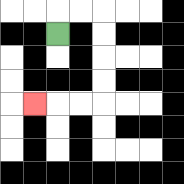{'start': '[2, 1]', 'end': '[1, 4]', 'path_directions': 'U,R,R,D,D,D,D,L,L,L', 'path_coordinates': '[[2, 1], [2, 0], [3, 0], [4, 0], [4, 1], [4, 2], [4, 3], [4, 4], [3, 4], [2, 4], [1, 4]]'}